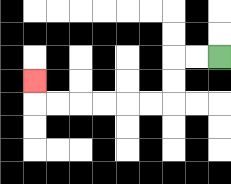{'start': '[9, 2]', 'end': '[1, 3]', 'path_directions': 'L,L,D,D,L,L,L,L,L,L,U', 'path_coordinates': '[[9, 2], [8, 2], [7, 2], [7, 3], [7, 4], [6, 4], [5, 4], [4, 4], [3, 4], [2, 4], [1, 4], [1, 3]]'}